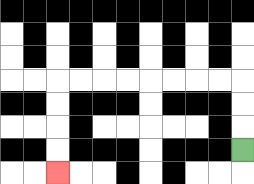{'start': '[10, 6]', 'end': '[2, 7]', 'path_directions': 'U,U,U,L,L,L,L,L,L,L,L,D,D,D,D', 'path_coordinates': '[[10, 6], [10, 5], [10, 4], [10, 3], [9, 3], [8, 3], [7, 3], [6, 3], [5, 3], [4, 3], [3, 3], [2, 3], [2, 4], [2, 5], [2, 6], [2, 7]]'}